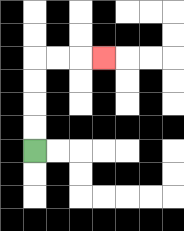{'start': '[1, 6]', 'end': '[4, 2]', 'path_directions': 'U,U,U,U,R,R,R', 'path_coordinates': '[[1, 6], [1, 5], [1, 4], [1, 3], [1, 2], [2, 2], [3, 2], [4, 2]]'}